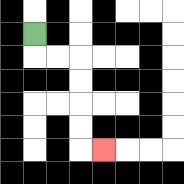{'start': '[1, 1]', 'end': '[4, 6]', 'path_directions': 'D,R,R,D,D,D,D,R', 'path_coordinates': '[[1, 1], [1, 2], [2, 2], [3, 2], [3, 3], [3, 4], [3, 5], [3, 6], [4, 6]]'}